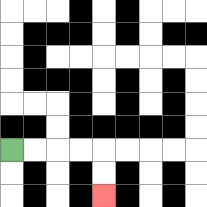{'start': '[0, 6]', 'end': '[4, 8]', 'path_directions': 'R,R,R,R,D,D', 'path_coordinates': '[[0, 6], [1, 6], [2, 6], [3, 6], [4, 6], [4, 7], [4, 8]]'}